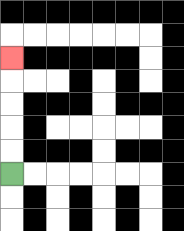{'start': '[0, 7]', 'end': '[0, 2]', 'path_directions': 'U,U,U,U,U', 'path_coordinates': '[[0, 7], [0, 6], [0, 5], [0, 4], [0, 3], [0, 2]]'}